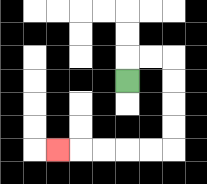{'start': '[5, 3]', 'end': '[2, 6]', 'path_directions': 'U,R,R,D,D,D,D,L,L,L,L,L', 'path_coordinates': '[[5, 3], [5, 2], [6, 2], [7, 2], [7, 3], [7, 4], [7, 5], [7, 6], [6, 6], [5, 6], [4, 6], [3, 6], [2, 6]]'}